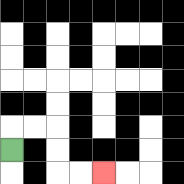{'start': '[0, 6]', 'end': '[4, 7]', 'path_directions': 'U,R,R,D,D,R,R', 'path_coordinates': '[[0, 6], [0, 5], [1, 5], [2, 5], [2, 6], [2, 7], [3, 7], [4, 7]]'}